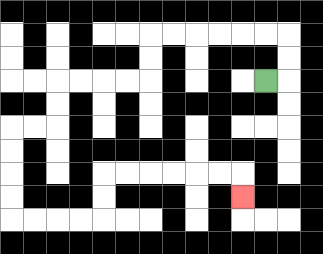{'start': '[11, 3]', 'end': '[10, 8]', 'path_directions': 'R,U,U,L,L,L,L,L,L,D,D,L,L,L,L,D,D,L,L,D,D,D,D,R,R,R,R,U,U,R,R,R,R,R,R,D', 'path_coordinates': '[[11, 3], [12, 3], [12, 2], [12, 1], [11, 1], [10, 1], [9, 1], [8, 1], [7, 1], [6, 1], [6, 2], [6, 3], [5, 3], [4, 3], [3, 3], [2, 3], [2, 4], [2, 5], [1, 5], [0, 5], [0, 6], [0, 7], [0, 8], [0, 9], [1, 9], [2, 9], [3, 9], [4, 9], [4, 8], [4, 7], [5, 7], [6, 7], [7, 7], [8, 7], [9, 7], [10, 7], [10, 8]]'}